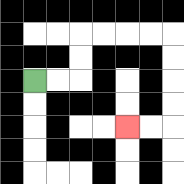{'start': '[1, 3]', 'end': '[5, 5]', 'path_directions': 'R,R,U,U,R,R,R,R,D,D,D,D,L,L', 'path_coordinates': '[[1, 3], [2, 3], [3, 3], [3, 2], [3, 1], [4, 1], [5, 1], [6, 1], [7, 1], [7, 2], [7, 3], [7, 4], [7, 5], [6, 5], [5, 5]]'}